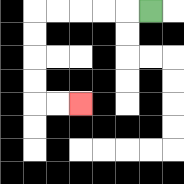{'start': '[6, 0]', 'end': '[3, 4]', 'path_directions': 'L,L,L,L,L,D,D,D,D,R,R', 'path_coordinates': '[[6, 0], [5, 0], [4, 0], [3, 0], [2, 0], [1, 0], [1, 1], [1, 2], [1, 3], [1, 4], [2, 4], [3, 4]]'}